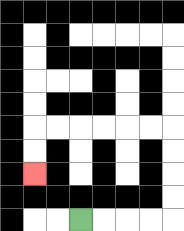{'start': '[3, 9]', 'end': '[1, 7]', 'path_directions': 'R,R,R,R,U,U,U,U,L,L,L,L,L,L,D,D', 'path_coordinates': '[[3, 9], [4, 9], [5, 9], [6, 9], [7, 9], [7, 8], [7, 7], [7, 6], [7, 5], [6, 5], [5, 5], [4, 5], [3, 5], [2, 5], [1, 5], [1, 6], [1, 7]]'}